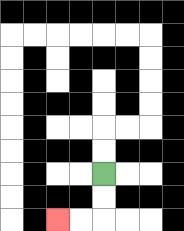{'start': '[4, 7]', 'end': '[2, 9]', 'path_directions': 'D,D,L,L', 'path_coordinates': '[[4, 7], [4, 8], [4, 9], [3, 9], [2, 9]]'}